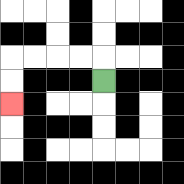{'start': '[4, 3]', 'end': '[0, 4]', 'path_directions': 'U,L,L,L,L,D,D', 'path_coordinates': '[[4, 3], [4, 2], [3, 2], [2, 2], [1, 2], [0, 2], [0, 3], [0, 4]]'}